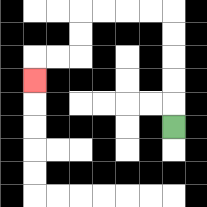{'start': '[7, 5]', 'end': '[1, 3]', 'path_directions': 'U,U,U,U,U,L,L,L,L,D,D,L,L,D', 'path_coordinates': '[[7, 5], [7, 4], [7, 3], [7, 2], [7, 1], [7, 0], [6, 0], [5, 0], [4, 0], [3, 0], [3, 1], [3, 2], [2, 2], [1, 2], [1, 3]]'}